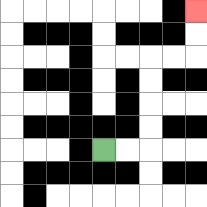{'start': '[4, 6]', 'end': '[8, 0]', 'path_directions': 'R,R,U,U,U,U,R,R,U,U', 'path_coordinates': '[[4, 6], [5, 6], [6, 6], [6, 5], [6, 4], [6, 3], [6, 2], [7, 2], [8, 2], [8, 1], [8, 0]]'}